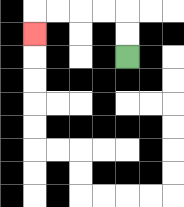{'start': '[5, 2]', 'end': '[1, 1]', 'path_directions': 'U,U,L,L,L,L,D', 'path_coordinates': '[[5, 2], [5, 1], [5, 0], [4, 0], [3, 0], [2, 0], [1, 0], [1, 1]]'}